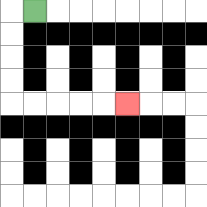{'start': '[1, 0]', 'end': '[5, 4]', 'path_directions': 'L,D,D,D,D,R,R,R,R,R', 'path_coordinates': '[[1, 0], [0, 0], [0, 1], [0, 2], [0, 3], [0, 4], [1, 4], [2, 4], [3, 4], [4, 4], [5, 4]]'}